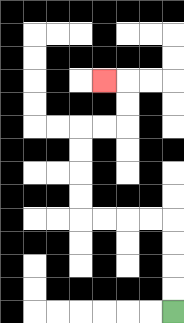{'start': '[7, 13]', 'end': '[4, 3]', 'path_directions': 'U,U,U,U,L,L,L,L,U,U,U,U,R,R,U,U,L', 'path_coordinates': '[[7, 13], [7, 12], [7, 11], [7, 10], [7, 9], [6, 9], [5, 9], [4, 9], [3, 9], [3, 8], [3, 7], [3, 6], [3, 5], [4, 5], [5, 5], [5, 4], [5, 3], [4, 3]]'}